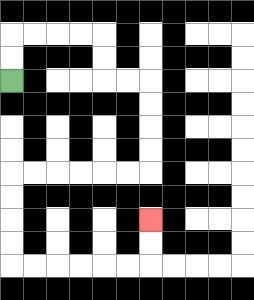{'start': '[0, 3]', 'end': '[6, 9]', 'path_directions': 'U,U,R,R,R,R,D,D,R,R,D,D,D,D,L,L,L,L,L,L,D,D,D,D,R,R,R,R,R,R,U,U', 'path_coordinates': '[[0, 3], [0, 2], [0, 1], [1, 1], [2, 1], [3, 1], [4, 1], [4, 2], [4, 3], [5, 3], [6, 3], [6, 4], [6, 5], [6, 6], [6, 7], [5, 7], [4, 7], [3, 7], [2, 7], [1, 7], [0, 7], [0, 8], [0, 9], [0, 10], [0, 11], [1, 11], [2, 11], [3, 11], [4, 11], [5, 11], [6, 11], [6, 10], [6, 9]]'}